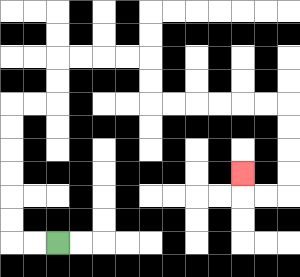{'start': '[2, 10]', 'end': '[10, 7]', 'path_directions': 'L,L,U,U,U,U,U,U,R,R,U,U,R,R,R,R,D,D,R,R,R,R,R,R,D,D,D,D,L,L,U', 'path_coordinates': '[[2, 10], [1, 10], [0, 10], [0, 9], [0, 8], [0, 7], [0, 6], [0, 5], [0, 4], [1, 4], [2, 4], [2, 3], [2, 2], [3, 2], [4, 2], [5, 2], [6, 2], [6, 3], [6, 4], [7, 4], [8, 4], [9, 4], [10, 4], [11, 4], [12, 4], [12, 5], [12, 6], [12, 7], [12, 8], [11, 8], [10, 8], [10, 7]]'}